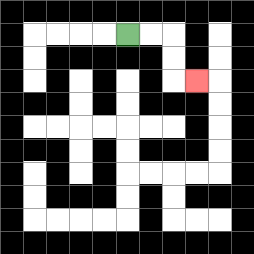{'start': '[5, 1]', 'end': '[8, 3]', 'path_directions': 'R,R,D,D,R', 'path_coordinates': '[[5, 1], [6, 1], [7, 1], [7, 2], [7, 3], [8, 3]]'}